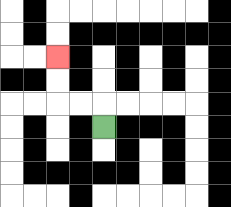{'start': '[4, 5]', 'end': '[2, 2]', 'path_directions': 'U,L,L,U,U', 'path_coordinates': '[[4, 5], [4, 4], [3, 4], [2, 4], [2, 3], [2, 2]]'}